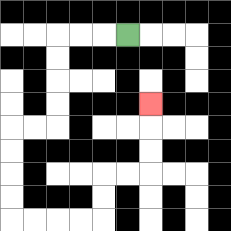{'start': '[5, 1]', 'end': '[6, 4]', 'path_directions': 'L,L,L,D,D,D,D,L,L,D,D,D,D,R,R,R,R,U,U,R,R,U,U,U', 'path_coordinates': '[[5, 1], [4, 1], [3, 1], [2, 1], [2, 2], [2, 3], [2, 4], [2, 5], [1, 5], [0, 5], [0, 6], [0, 7], [0, 8], [0, 9], [1, 9], [2, 9], [3, 9], [4, 9], [4, 8], [4, 7], [5, 7], [6, 7], [6, 6], [6, 5], [6, 4]]'}